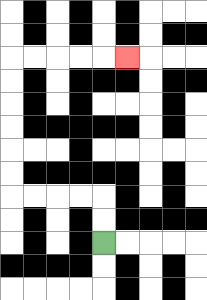{'start': '[4, 10]', 'end': '[5, 2]', 'path_directions': 'U,U,L,L,L,L,U,U,U,U,U,U,R,R,R,R,R', 'path_coordinates': '[[4, 10], [4, 9], [4, 8], [3, 8], [2, 8], [1, 8], [0, 8], [0, 7], [0, 6], [0, 5], [0, 4], [0, 3], [0, 2], [1, 2], [2, 2], [3, 2], [4, 2], [5, 2]]'}